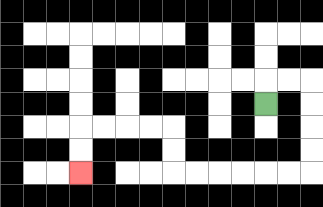{'start': '[11, 4]', 'end': '[3, 7]', 'path_directions': 'U,R,R,D,D,D,D,L,L,L,L,L,L,U,U,L,L,L,L,D,D', 'path_coordinates': '[[11, 4], [11, 3], [12, 3], [13, 3], [13, 4], [13, 5], [13, 6], [13, 7], [12, 7], [11, 7], [10, 7], [9, 7], [8, 7], [7, 7], [7, 6], [7, 5], [6, 5], [5, 5], [4, 5], [3, 5], [3, 6], [3, 7]]'}